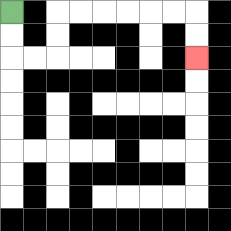{'start': '[0, 0]', 'end': '[8, 2]', 'path_directions': 'D,D,R,R,U,U,R,R,R,R,R,R,D,D', 'path_coordinates': '[[0, 0], [0, 1], [0, 2], [1, 2], [2, 2], [2, 1], [2, 0], [3, 0], [4, 0], [5, 0], [6, 0], [7, 0], [8, 0], [8, 1], [8, 2]]'}